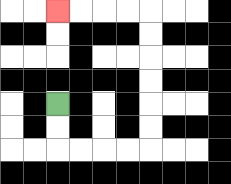{'start': '[2, 4]', 'end': '[2, 0]', 'path_directions': 'D,D,R,R,R,R,U,U,U,U,U,U,L,L,L,L', 'path_coordinates': '[[2, 4], [2, 5], [2, 6], [3, 6], [4, 6], [5, 6], [6, 6], [6, 5], [6, 4], [6, 3], [6, 2], [6, 1], [6, 0], [5, 0], [4, 0], [3, 0], [2, 0]]'}